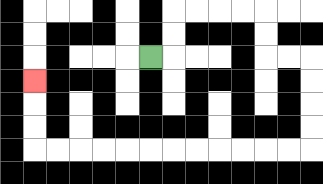{'start': '[6, 2]', 'end': '[1, 3]', 'path_directions': 'R,U,U,R,R,R,R,D,D,R,R,D,D,D,D,L,L,L,L,L,L,L,L,L,L,L,L,U,U,U', 'path_coordinates': '[[6, 2], [7, 2], [7, 1], [7, 0], [8, 0], [9, 0], [10, 0], [11, 0], [11, 1], [11, 2], [12, 2], [13, 2], [13, 3], [13, 4], [13, 5], [13, 6], [12, 6], [11, 6], [10, 6], [9, 6], [8, 6], [7, 6], [6, 6], [5, 6], [4, 6], [3, 6], [2, 6], [1, 6], [1, 5], [1, 4], [1, 3]]'}